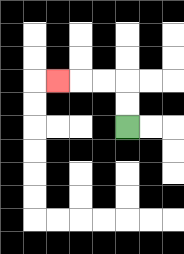{'start': '[5, 5]', 'end': '[2, 3]', 'path_directions': 'U,U,L,L,L', 'path_coordinates': '[[5, 5], [5, 4], [5, 3], [4, 3], [3, 3], [2, 3]]'}